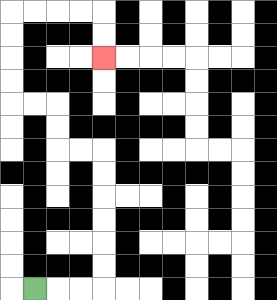{'start': '[1, 12]', 'end': '[4, 2]', 'path_directions': 'R,R,R,U,U,U,U,U,U,L,L,U,U,L,L,U,U,U,U,R,R,R,R,D,D', 'path_coordinates': '[[1, 12], [2, 12], [3, 12], [4, 12], [4, 11], [4, 10], [4, 9], [4, 8], [4, 7], [4, 6], [3, 6], [2, 6], [2, 5], [2, 4], [1, 4], [0, 4], [0, 3], [0, 2], [0, 1], [0, 0], [1, 0], [2, 0], [3, 0], [4, 0], [4, 1], [4, 2]]'}